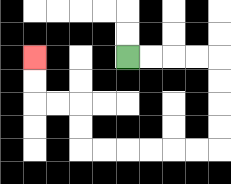{'start': '[5, 2]', 'end': '[1, 2]', 'path_directions': 'R,R,R,R,D,D,D,D,L,L,L,L,L,L,U,U,L,L,U,U', 'path_coordinates': '[[5, 2], [6, 2], [7, 2], [8, 2], [9, 2], [9, 3], [9, 4], [9, 5], [9, 6], [8, 6], [7, 6], [6, 6], [5, 6], [4, 6], [3, 6], [3, 5], [3, 4], [2, 4], [1, 4], [1, 3], [1, 2]]'}